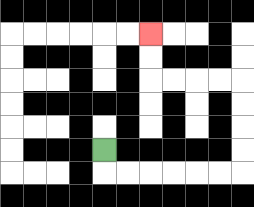{'start': '[4, 6]', 'end': '[6, 1]', 'path_directions': 'D,R,R,R,R,R,R,U,U,U,U,L,L,L,L,U,U', 'path_coordinates': '[[4, 6], [4, 7], [5, 7], [6, 7], [7, 7], [8, 7], [9, 7], [10, 7], [10, 6], [10, 5], [10, 4], [10, 3], [9, 3], [8, 3], [7, 3], [6, 3], [6, 2], [6, 1]]'}